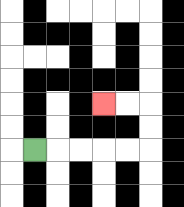{'start': '[1, 6]', 'end': '[4, 4]', 'path_directions': 'R,R,R,R,R,U,U,L,L', 'path_coordinates': '[[1, 6], [2, 6], [3, 6], [4, 6], [5, 6], [6, 6], [6, 5], [6, 4], [5, 4], [4, 4]]'}